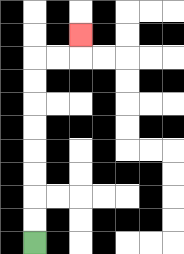{'start': '[1, 10]', 'end': '[3, 1]', 'path_directions': 'U,U,U,U,U,U,U,U,R,R,U', 'path_coordinates': '[[1, 10], [1, 9], [1, 8], [1, 7], [1, 6], [1, 5], [1, 4], [1, 3], [1, 2], [2, 2], [3, 2], [3, 1]]'}